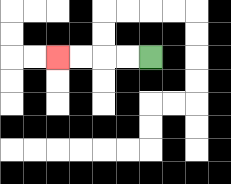{'start': '[6, 2]', 'end': '[2, 2]', 'path_directions': 'L,L,L,L', 'path_coordinates': '[[6, 2], [5, 2], [4, 2], [3, 2], [2, 2]]'}